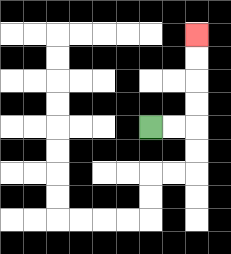{'start': '[6, 5]', 'end': '[8, 1]', 'path_directions': 'R,R,U,U,U,U', 'path_coordinates': '[[6, 5], [7, 5], [8, 5], [8, 4], [8, 3], [8, 2], [8, 1]]'}